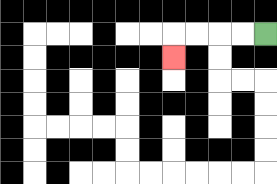{'start': '[11, 1]', 'end': '[7, 2]', 'path_directions': 'L,L,L,L,D', 'path_coordinates': '[[11, 1], [10, 1], [9, 1], [8, 1], [7, 1], [7, 2]]'}